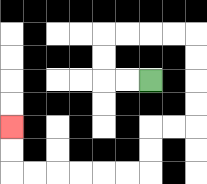{'start': '[6, 3]', 'end': '[0, 5]', 'path_directions': 'L,L,U,U,R,R,R,R,D,D,D,D,L,L,D,D,L,L,L,L,L,L,U,U', 'path_coordinates': '[[6, 3], [5, 3], [4, 3], [4, 2], [4, 1], [5, 1], [6, 1], [7, 1], [8, 1], [8, 2], [8, 3], [8, 4], [8, 5], [7, 5], [6, 5], [6, 6], [6, 7], [5, 7], [4, 7], [3, 7], [2, 7], [1, 7], [0, 7], [0, 6], [0, 5]]'}